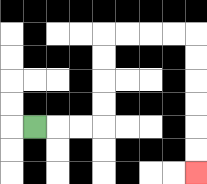{'start': '[1, 5]', 'end': '[8, 7]', 'path_directions': 'R,R,R,U,U,U,U,R,R,R,R,D,D,D,D,D,D', 'path_coordinates': '[[1, 5], [2, 5], [3, 5], [4, 5], [4, 4], [4, 3], [4, 2], [4, 1], [5, 1], [6, 1], [7, 1], [8, 1], [8, 2], [8, 3], [8, 4], [8, 5], [8, 6], [8, 7]]'}